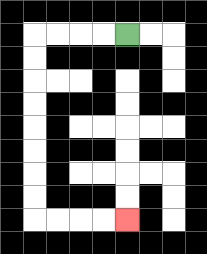{'start': '[5, 1]', 'end': '[5, 9]', 'path_directions': 'L,L,L,L,D,D,D,D,D,D,D,D,R,R,R,R', 'path_coordinates': '[[5, 1], [4, 1], [3, 1], [2, 1], [1, 1], [1, 2], [1, 3], [1, 4], [1, 5], [1, 6], [1, 7], [1, 8], [1, 9], [2, 9], [3, 9], [4, 9], [5, 9]]'}